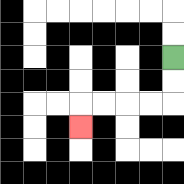{'start': '[7, 2]', 'end': '[3, 5]', 'path_directions': 'D,D,L,L,L,L,D', 'path_coordinates': '[[7, 2], [7, 3], [7, 4], [6, 4], [5, 4], [4, 4], [3, 4], [3, 5]]'}